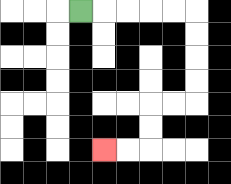{'start': '[3, 0]', 'end': '[4, 6]', 'path_directions': 'R,R,R,R,R,D,D,D,D,L,L,D,D,L,L', 'path_coordinates': '[[3, 0], [4, 0], [5, 0], [6, 0], [7, 0], [8, 0], [8, 1], [8, 2], [8, 3], [8, 4], [7, 4], [6, 4], [6, 5], [6, 6], [5, 6], [4, 6]]'}